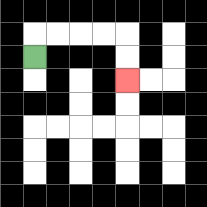{'start': '[1, 2]', 'end': '[5, 3]', 'path_directions': 'U,R,R,R,R,D,D', 'path_coordinates': '[[1, 2], [1, 1], [2, 1], [3, 1], [4, 1], [5, 1], [5, 2], [5, 3]]'}